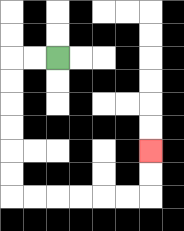{'start': '[2, 2]', 'end': '[6, 6]', 'path_directions': 'L,L,D,D,D,D,D,D,R,R,R,R,R,R,U,U', 'path_coordinates': '[[2, 2], [1, 2], [0, 2], [0, 3], [0, 4], [0, 5], [0, 6], [0, 7], [0, 8], [1, 8], [2, 8], [3, 8], [4, 8], [5, 8], [6, 8], [6, 7], [6, 6]]'}